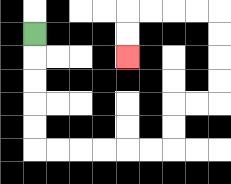{'start': '[1, 1]', 'end': '[5, 2]', 'path_directions': 'D,D,D,D,D,R,R,R,R,R,R,U,U,R,R,U,U,U,U,L,L,L,L,D,D', 'path_coordinates': '[[1, 1], [1, 2], [1, 3], [1, 4], [1, 5], [1, 6], [2, 6], [3, 6], [4, 6], [5, 6], [6, 6], [7, 6], [7, 5], [7, 4], [8, 4], [9, 4], [9, 3], [9, 2], [9, 1], [9, 0], [8, 0], [7, 0], [6, 0], [5, 0], [5, 1], [5, 2]]'}